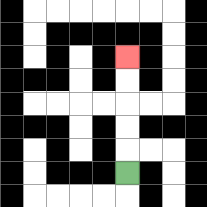{'start': '[5, 7]', 'end': '[5, 2]', 'path_directions': 'U,U,U,U,U', 'path_coordinates': '[[5, 7], [5, 6], [5, 5], [5, 4], [5, 3], [5, 2]]'}